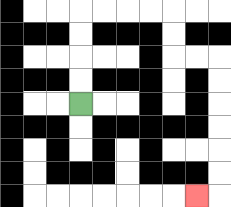{'start': '[3, 4]', 'end': '[8, 8]', 'path_directions': 'U,U,U,U,R,R,R,R,D,D,R,R,D,D,D,D,D,D,L', 'path_coordinates': '[[3, 4], [3, 3], [3, 2], [3, 1], [3, 0], [4, 0], [5, 0], [6, 0], [7, 0], [7, 1], [7, 2], [8, 2], [9, 2], [9, 3], [9, 4], [9, 5], [9, 6], [9, 7], [9, 8], [8, 8]]'}